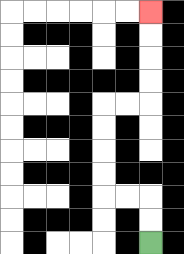{'start': '[6, 10]', 'end': '[6, 0]', 'path_directions': 'U,U,L,L,U,U,U,U,R,R,U,U,U,U', 'path_coordinates': '[[6, 10], [6, 9], [6, 8], [5, 8], [4, 8], [4, 7], [4, 6], [4, 5], [4, 4], [5, 4], [6, 4], [6, 3], [6, 2], [6, 1], [6, 0]]'}